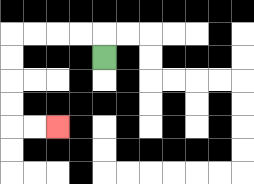{'start': '[4, 2]', 'end': '[2, 5]', 'path_directions': 'U,L,L,L,L,D,D,D,D,R,R', 'path_coordinates': '[[4, 2], [4, 1], [3, 1], [2, 1], [1, 1], [0, 1], [0, 2], [0, 3], [0, 4], [0, 5], [1, 5], [2, 5]]'}